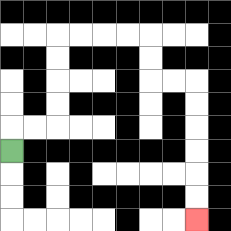{'start': '[0, 6]', 'end': '[8, 9]', 'path_directions': 'U,R,R,U,U,U,U,R,R,R,R,D,D,R,R,D,D,D,D,D,D', 'path_coordinates': '[[0, 6], [0, 5], [1, 5], [2, 5], [2, 4], [2, 3], [2, 2], [2, 1], [3, 1], [4, 1], [5, 1], [6, 1], [6, 2], [6, 3], [7, 3], [8, 3], [8, 4], [8, 5], [8, 6], [8, 7], [8, 8], [8, 9]]'}